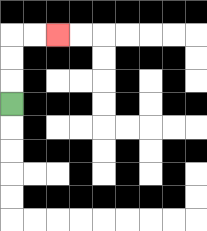{'start': '[0, 4]', 'end': '[2, 1]', 'path_directions': 'U,U,U,R,R', 'path_coordinates': '[[0, 4], [0, 3], [0, 2], [0, 1], [1, 1], [2, 1]]'}